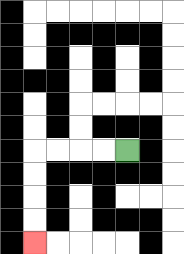{'start': '[5, 6]', 'end': '[1, 10]', 'path_directions': 'L,L,L,L,D,D,D,D', 'path_coordinates': '[[5, 6], [4, 6], [3, 6], [2, 6], [1, 6], [1, 7], [1, 8], [1, 9], [1, 10]]'}